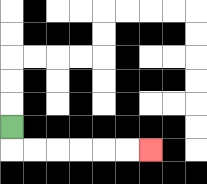{'start': '[0, 5]', 'end': '[6, 6]', 'path_directions': 'D,R,R,R,R,R,R', 'path_coordinates': '[[0, 5], [0, 6], [1, 6], [2, 6], [3, 6], [4, 6], [5, 6], [6, 6]]'}